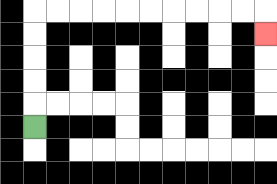{'start': '[1, 5]', 'end': '[11, 1]', 'path_directions': 'U,U,U,U,U,R,R,R,R,R,R,R,R,R,R,D', 'path_coordinates': '[[1, 5], [1, 4], [1, 3], [1, 2], [1, 1], [1, 0], [2, 0], [3, 0], [4, 0], [5, 0], [6, 0], [7, 0], [8, 0], [9, 0], [10, 0], [11, 0], [11, 1]]'}